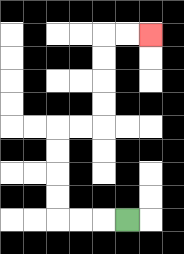{'start': '[5, 9]', 'end': '[6, 1]', 'path_directions': 'L,L,L,U,U,U,U,R,R,U,U,U,U,R,R', 'path_coordinates': '[[5, 9], [4, 9], [3, 9], [2, 9], [2, 8], [2, 7], [2, 6], [2, 5], [3, 5], [4, 5], [4, 4], [4, 3], [4, 2], [4, 1], [5, 1], [6, 1]]'}